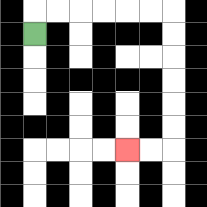{'start': '[1, 1]', 'end': '[5, 6]', 'path_directions': 'U,R,R,R,R,R,R,D,D,D,D,D,D,L,L', 'path_coordinates': '[[1, 1], [1, 0], [2, 0], [3, 0], [4, 0], [5, 0], [6, 0], [7, 0], [7, 1], [7, 2], [7, 3], [7, 4], [7, 5], [7, 6], [6, 6], [5, 6]]'}